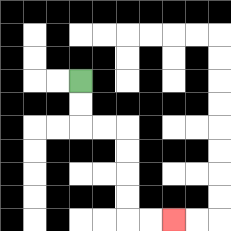{'start': '[3, 3]', 'end': '[7, 9]', 'path_directions': 'D,D,R,R,D,D,D,D,R,R', 'path_coordinates': '[[3, 3], [3, 4], [3, 5], [4, 5], [5, 5], [5, 6], [5, 7], [5, 8], [5, 9], [6, 9], [7, 9]]'}